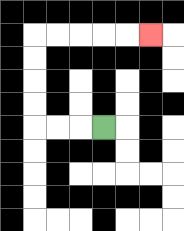{'start': '[4, 5]', 'end': '[6, 1]', 'path_directions': 'L,L,L,U,U,U,U,R,R,R,R,R', 'path_coordinates': '[[4, 5], [3, 5], [2, 5], [1, 5], [1, 4], [1, 3], [1, 2], [1, 1], [2, 1], [3, 1], [4, 1], [5, 1], [6, 1]]'}